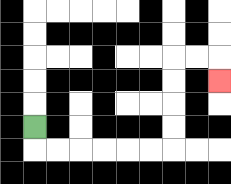{'start': '[1, 5]', 'end': '[9, 3]', 'path_directions': 'D,R,R,R,R,R,R,U,U,U,U,R,R,D', 'path_coordinates': '[[1, 5], [1, 6], [2, 6], [3, 6], [4, 6], [5, 6], [6, 6], [7, 6], [7, 5], [7, 4], [7, 3], [7, 2], [8, 2], [9, 2], [9, 3]]'}